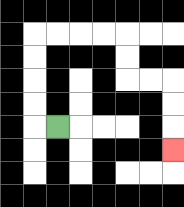{'start': '[2, 5]', 'end': '[7, 6]', 'path_directions': 'L,U,U,U,U,R,R,R,R,D,D,R,R,D,D,D', 'path_coordinates': '[[2, 5], [1, 5], [1, 4], [1, 3], [1, 2], [1, 1], [2, 1], [3, 1], [4, 1], [5, 1], [5, 2], [5, 3], [6, 3], [7, 3], [7, 4], [7, 5], [7, 6]]'}